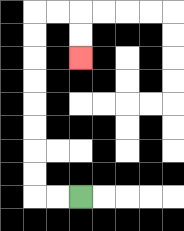{'start': '[3, 8]', 'end': '[3, 2]', 'path_directions': 'L,L,U,U,U,U,U,U,U,U,R,R,D,D', 'path_coordinates': '[[3, 8], [2, 8], [1, 8], [1, 7], [1, 6], [1, 5], [1, 4], [1, 3], [1, 2], [1, 1], [1, 0], [2, 0], [3, 0], [3, 1], [3, 2]]'}